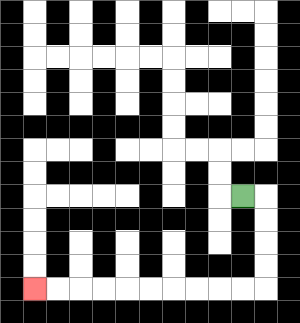{'start': '[10, 8]', 'end': '[1, 12]', 'path_directions': 'R,D,D,D,D,L,L,L,L,L,L,L,L,L,L', 'path_coordinates': '[[10, 8], [11, 8], [11, 9], [11, 10], [11, 11], [11, 12], [10, 12], [9, 12], [8, 12], [7, 12], [6, 12], [5, 12], [4, 12], [3, 12], [2, 12], [1, 12]]'}